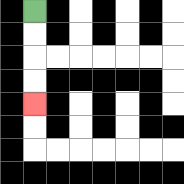{'start': '[1, 0]', 'end': '[1, 4]', 'path_directions': 'D,D,D,D', 'path_coordinates': '[[1, 0], [1, 1], [1, 2], [1, 3], [1, 4]]'}